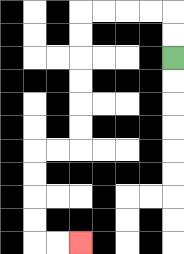{'start': '[7, 2]', 'end': '[3, 10]', 'path_directions': 'U,U,L,L,L,L,D,D,D,D,D,D,L,L,D,D,D,D,R,R', 'path_coordinates': '[[7, 2], [7, 1], [7, 0], [6, 0], [5, 0], [4, 0], [3, 0], [3, 1], [3, 2], [3, 3], [3, 4], [3, 5], [3, 6], [2, 6], [1, 6], [1, 7], [1, 8], [1, 9], [1, 10], [2, 10], [3, 10]]'}